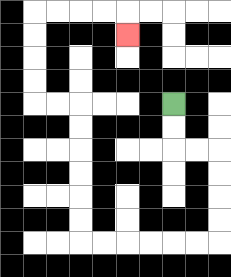{'start': '[7, 4]', 'end': '[5, 1]', 'path_directions': 'D,D,R,R,D,D,D,D,L,L,L,L,L,L,U,U,U,U,U,U,L,L,U,U,U,U,R,R,R,R,D', 'path_coordinates': '[[7, 4], [7, 5], [7, 6], [8, 6], [9, 6], [9, 7], [9, 8], [9, 9], [9, 10], [8, 10], [7, 10], [6, 10], [5, 10], [4, 10], [3, 10], [3, 9], [3, 8], [3, 7], [3, 6], [3, 5], [3, 4], [2, 4], [1, 4], [1, 3], [1, 2], [1, 1], [1, 0], [2, 0], [3, 0], [4, 0], [5, 0], [5, 1]]'}